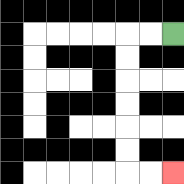{'start': '[7, 1]', 'end': '[7, 7]', 'path_directions': 'L,L,D,D,D,D,D,D,R,R', 'path_coordinates': '[[7, 1], [6, 1], [5, 1], [5, 2], [5, 3], [5, 4], [5, 5], [5, 6], [5, 7], [6, 7], [7, 7]]'}